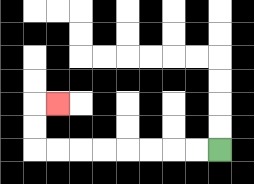{'start': '[9, 6]', 'end': '[2, 4]', 'path_directions': 'L,L,L,L,L,L,L,L,U,U,R', 'path_coordinates': '[[9, 6], [8, 6], [7, 6], [6, 6], [5, 6], [4, 6], [3, 6], [2, 6], [1, 6], [1, 5], [1, 4], [2, 4]]'}